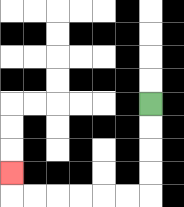{'start': '[6, 4]', 'end': '[0, 7]', 'path_directions': 'D,D,D,D,L,L,L,L,L,L,U', 'path_coordinates': '[[6, 4], [6, 5], [6, 6], [6, 7], [6, 8], [5, 8], [4, 8], [3, 8], [2, 8], [1, 8], [0, 8], [0, 7]]'}